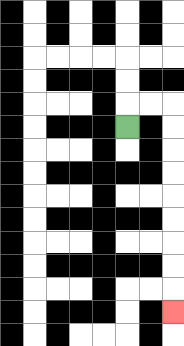{'start': '[5, 5]', 'end': '[7, 13]', 'path_directions': 'U,R,R,D,D,D,D,D,D,D,D,D', 'path_coordinates': '[[5, 5], [5, 4], [6, 4], [7, 4], [7, 5], [7, 6], [7, 7], [7, 8], [7, 9], [7, 10], [7, 11], [7, 12], [7, 13]]'}